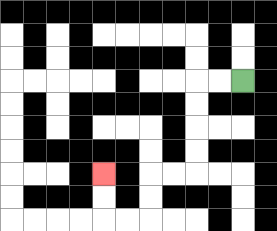{'start': '[10, 3]', 'end': '[4, 7]', 'path_directions': 'L,L,D,D,D,D,L,L,D,D,L,L,U,U', 'path_coordinates': '[[10, 3], [9, 3], [8, 3], [8, 4], [8, 5], [8, 6], [8, 7], [7, 7], [6, 7], [6, 8], [6, 9], [5, 9], [4, 9], [4, 8], [4, 7]]'}